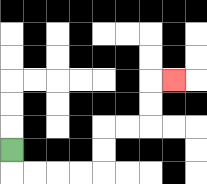{'start': '[0, 6]', 'end': '[7, 3]', 'path_directions': 'D,R,R,R,R,U,U,R,R,U,U,R', 'path_coordinates': '[[0, 6], [0, 7], [1, 7], [2, 7], [3, 7], [4, 7], [4, 6], [4, 5], [5, 5], [6, 5], [6, 4], [6, 3], [7, 3]]'}